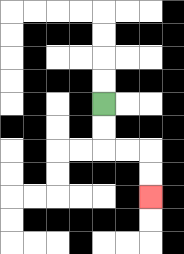{'start': '[4, 4]', 'end': '[6, 8]', 'path_directions': 'D,D,R,R,D,D', 'path_coordinates': '[[4, 4], [4, 5], [4, 6], [5, 6], [6, 6], [6, 7], [6, 8]]'}